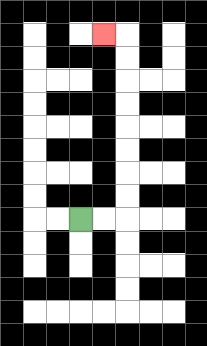{'start': '[3, 9]', 'end': '[4, 1]', 'path_directions': 'R,R,U,U,U,U,U,U,U,U,L', 'path_coordinates': '[[3, 9], [4, 9], [5, 9], [5, 8], [5, 7], [5, 6], [5, 5], [5, 4], [5, 3], [5, 2], [5, 1], [4, 1]]'}